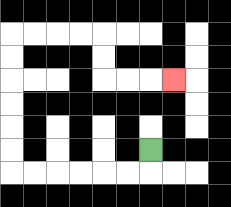{'start': '[6, 6]', 'end': '[7, 3]', 'path_directions': 'D,L,L,L,L,L,L,U,U,U,U,U,U,R,R,R,R,D,D,R,R,R', 'path_coordinates': '[[6, 6], [6, 7], [5, 7], [4, 7], [3, 7], [2, 7], [1, 7], [0, 7], [0, 6], [0, 5], [0, 4], [0, 3], [0, 2], [0, 1], [1, 1], [2, 1], [3, 1], [4, 1], [4, 2], [4, 3], [5, 3], [6, 3], [7, 3]]'}